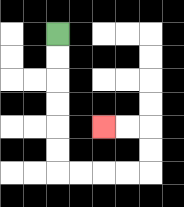{'start': '[2, 1]', 'end': '[4, 5]', 'path_directions': 'D,D,D,D,D,D,R,R,R,R,U,U,L,L', 'path_coordinates': '[[2, 1], [2, 2], [2, 3], [2, 4], [2, 5], [2, 6], [2, 7], [3, 7], [4, 7], [5, 7], [6, 7], [6, 6], [6, 5], [5, 5], [4, 5]]'}